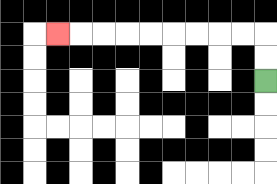{'start': '[11, 3]', 'end': '[2, 1]', 'path_directions': 'U,U,L,L,L,L,L,L,L,L,L', 'path_coordinates': '[[11, 3], [11, 2], [11, 1], [10, 1], [9, 1], [8, 1], [7, 1], [6, 1], [5, 1], [4, 1], [3, 1], [2, 1]]'}